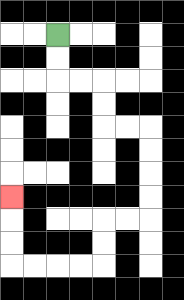{'start': '[2, 1]', 'end': '[0, 8]', 'path_directions': 'D,D,R,R,D,D,R,R,D,D,D,D,L,L,D,D,L,L,L,L,U,U,U', 'path_coordinates': '[[2, 1], [2, 2], [2, 3], [3, 3], [4, 3], [4, 4], [4, 5], [5, 5], [6, 5], [6, 6], [6, 7], [6, 8], [6, 9], [5, 9], [4, 9], [4, 10], [4, 11], [3, 11], [2, 11], [1, 11], [0, 11], [0, 10], [0, 9], [0, 8]]'}